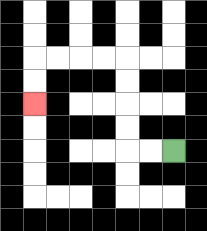{'start': '[7, 6]', 'end': '[1, 4]', 'path_directions': 'L,L,U,U,U,U,L,L,L,L,D,D', 'path_coordinates': '[[7, 6], [6, 6], [5, 6], [5, 5], [5, 4], [5, 3], [5, 2], [4, 2], [3, 2], [2, 2], [1, 2], [1, 3], [1, 4]]'}